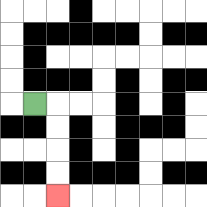{'start': '[1, 4]', 'end': '[2, 8]', 'path_directions': 'R,D,D,D,D', 'path_coordinates': '[[1, 4], [2, 4], [2, 5], [2, 6], [2, 7], [2, 8]]'}